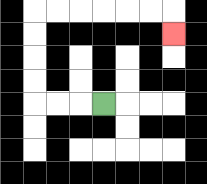{'start': '[4, 4]', 'end': '[7, 1]', 'path_directions': 'L,L,L,U,U,U,U,R,R,R,R,R,R,D', 'path_coordinates': '[[4, 4], [3, 4], [2, 4], [1, 4], [1, 3], [1, 2], [1, 1], [1, 0], [2, 0], [3, 0], [4, 0], [5, 0], [6, 0], [7, 0], [7, 1]]'}